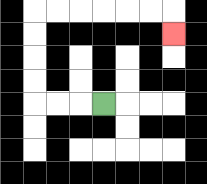{'start': '[4, 4]', 'end': '[7, 1]', 'path_directions': 'L,L,L,U,U,U,U,R,R,R,R,R,R,D', 'path_coordinates': '[[4, 4], [3, 4], [2, 4], [1, 4], [1, 3], [1, 2], [1, 1], [1, 0], [2, 0], [3, 0], [4, 0], [5, 0], [6, 0], [7, 0], [7, 1]]'}